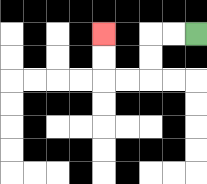{'start': '[8, 1]', 'end': '[4, 1]', 'path_directions': 'L,L,D,D,L,L,U,U', 'path_coordinates': '[[8, 1], [7, 1], [6, 1], [6, 2], [6, 3], [5, 3], [4, 3], [4, 2], [4, 1]]'}